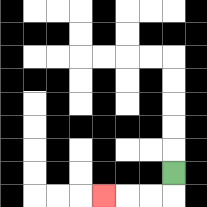{'start': '[7, 7]', 'end': '[4, 8]', 'path_directions': 'D,L,L,L', 'path_coordinates': '[[7, 7], [7, 8], [6, 8], [5, 8], [4, 8]]'}